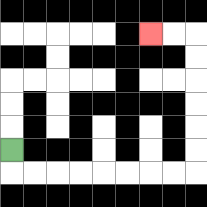{'start': '[0, 6]', 'end': '[6, 1]', 'path_directions': 'D,R,R,R,R,R,R,R,R,U,U,U,U,U,U,L,L', 'path_coordinates': '[[0, 6], [0, 7], [1, 7], [2, 7], [3, 7], [4, 7], [5, 7], [6, 7], [7, 7], [8, 7], [8, 6], [8, 5], [8, 4], [8, 3], [8, 2], [8, 1], [7, 1], [6, 1]]'}